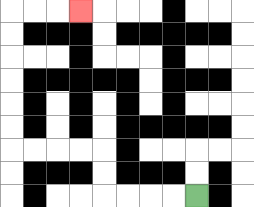{'start': '[8, 8]', 'end': '[3, 0]', 'path_directions': 'L,L,L,L,U,U,L,L,L,L,U,U,U,U,U,U,R,R,R', 'path_coordinates': '[[8, 8], [7, 8], [6, 8], [5, 8], [4, 8], [4, 7], [4, 6], [3, 6], [2, 6], [1, 6], [0, 6], [0, 5], [0, 4], [0, 3], [0, 2], [0, 1], [0, 0], [1, 0], [2, 0], [3, 0]]'}